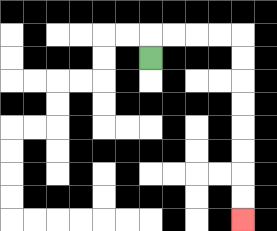{'start': '[6, 2]', 'end': '[10, 9]', 'path_directions': 'U,R,R,R,R,D,D,D,D,D,D,D,D', 'path_coordinates': '[[6, 2], [6, 1], [7, 1], [8, 1], [9, 1], [10, 1], [10, 2], [10, 3], [10, 4], [10, 5], [10, 6], [10, 7], [10, 8], [10, 9]]'}